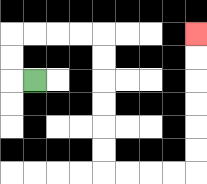{'start': '[1, 3]', 'end': '[8, 1]', 'path_directions': 'L,U,U,R,R,R,R,D,D,D,D,D,D,R,R,R,R,U,U,U,U,U,U', 'path_coordinates': '[[1, 3], [0, 3], [0, 2], [0, 1], [1, 1], [2, 1], [3, 1], [4, 1], [4, 2], [4, 3], [4, 4], [4, 5], [4, 6], [4, 7], [5, 7], [6, 7], [7, 7], [8, 7], [8, 6], [8, 5], [8, 4], [8, 3], [8, 2], [8, 1]]'}